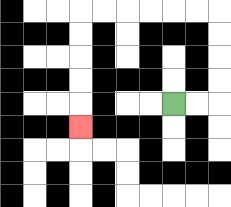{'start': '[7, 4]', 'end': '[3, 5]', 'path_directions': 'R,R,U,U,U,U,L,L,L,L,L,L,D,D,D,D,D', 'path_coordinates': '[[7, 4], [8, 4], [9, 4], [9, 3], [9, 2], [9, 1], [9, 0], [8, 0], [7, 0], [6, 0], [5, 0], [4, 0], [3, 0], [3, 1], [3, 2], [3, 3], [3, 4], [3, 5]]'}